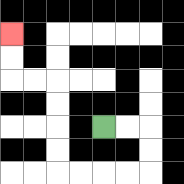{'start': '[4, 5]', 'end': '[0, 1]', 'path_directions': 'R,R,D,D,L,L,L,L,U,U,U,U,L,L,U,U', 'path_coordinates': '[[4, 5], [5, 5], [6, 5], [6, 6], [6, 7], [5, 7], [4, 7], [3, 7], [2, 7], [2, 6], [2, 5], [2, 4], [2, 3], [1, 3], [0, 3], [0, 2], [0, 1]]'}